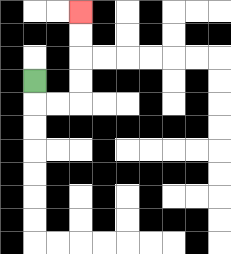{'start': '[1, 3]', 'end': '[3, 0]', 'path_directions': 'D,R,R,U,U,U,U', 'path_coordinates': '[[1, 3], [1, 4], [2, 4], [3, 4], [3, 3], [3, 2], [3, 1], [3, 0]]'}